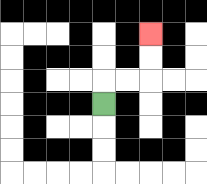{'start': '[4, 4]', 'end': '[6, 1]', 'path_directions': 'U,R,R,U,U', 'path_coordinates': '[[4, 4], [4, 3], [5, 3], [6, 3], [6, 2], [6, 1]]'}